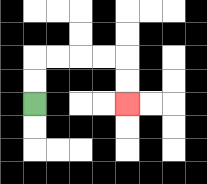{'start': '[1, 4]', 'end': '[5, 4]', 'path_directions': 'U,U,R,R,R,R,D,D', 'path_coordinates': '[[1, 4], [1, 3], [1, 2], [2, 2], [3, 2], [4, 2], [5, 2], [5, 3], [5, 4]]'}